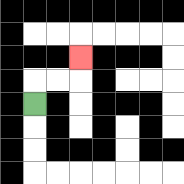{'start': '[1, 4]', 'end': '[3, 2]', 'path_directions': 'U,R,R,U', 'path_coordinates': '[[1, 4], [1, 3], [2, 3], [3, 3], [3, 2]]'}